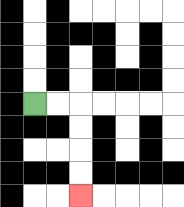{'start': '[1, 4]', 'end': '[3, 8]', 'path_directions': 'R,R,D,D,D,D', 'path_coordinates': '[[1, 4], [2, 4], [3, 4], [3, 5], [3, 6], [3, 7], [3, 8]]'}